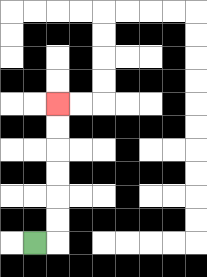{'start': '[1, 10]', 'end': '[2, 4]', 'path_directions': 'R,U,U,U,U,U,U', 'path_coordinates': '[[1, 10], [2, 10], [2, 9], [2, 8], [2, 7], [2, 6], [2, 5], [2, 4]]'}